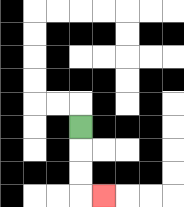{'start': '[3, 5]', 'end': '[4, 8]', 'path_directions': 'D,D,D,R', 'path_coordinates': '[[3, 5], [3, 6], [3, 7], [3, 8], [4, 8]]'}